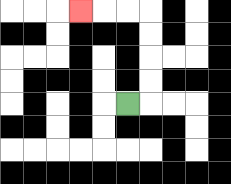{'start': '[5, 4]', 'end': '[3, 0]', 'path_directions': 'R,U,U,U,U,L,L,L', 'path_coordinates': '[[5, 4], [6, 4], [6, 3], [6, 2], [6, 1], [6, 0], [5, 0], [4, 0], [3, 0]]'}